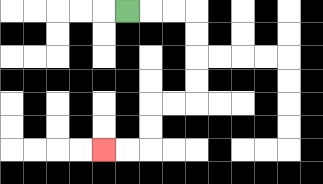{'start': '[5, 0]', 'end': '[4, 6]', 'path_directions': 'R,R,R,D,D,D,D,L,L,D,D,L,L', 'path_coordinates': '[[5, 0], [6, 0], [7, 0], [8, 0], [8, 1], [8, 2], [8, 3], [8, 4], [7, 4], [6, 4], [6, 5], [6, 6], [5, 6], [4, 6]]'}